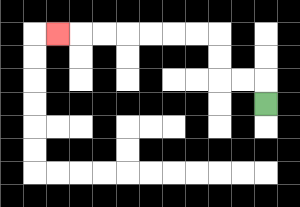{'start': '[11, 4]', 'end': '[2, 1]', 'path_directions': 'U,L,L,U,U,L,L,L,L,L,L,L', 'path_coordinates': '[[11, 4], [11, 3], [10, 3], [9, 3], [9, 2], [9, 1], [8, 1], [7, 1], [6, 1], [5, 1], [4, 1], [3, 1], [2, 1]]'}